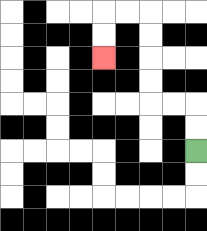{'start': '[8, 6]', 'end': '[4, 2]', 'path_directions': 'U,U,L,L,U,U,U,U,L,L,D,D', 'path_coordinates': '[[8, 6], [8, 5], [8, 4], [7, 4], [6, 4], [6, 3], [6, 2], [6, 1], [6, 0], [5, 0], [4, 0], [4, 1], [4, 2]]'}